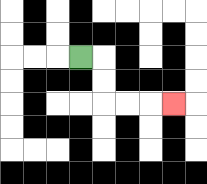{'start': '[3, 2]', 'end': '[7, 4]', 'path_directions': 'R,D,D,R,R,R', 'path_coordinates': '[[3, 2], [4, 2], [4, 3], [4, 4], [5, 4], [6, 4], [7, 4]]'}